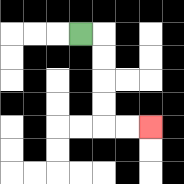{'start': '[3, 1]', 'end': '[6, 5]', 'path_directions': 'R,D,D,D,D,R,R', 'path_coordinates': '[[3, 1], [4, 1], [4, 2], [4, 3], [4, 4], [4, 5], [5, 5], [6, 5]]'}